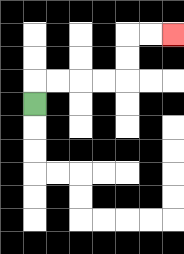{'start': '[1, 4]', 'end': '[7, 1]', 'path_directions': 'U,R,R,R,R,U,U,R,R', 'path_coordinates': '[[1, 4], [1, 3], [2, 3], [3, 3], [4, 3], [5, 3], [5, 2], [5, 1], [6, 1], [7, 1]]'}